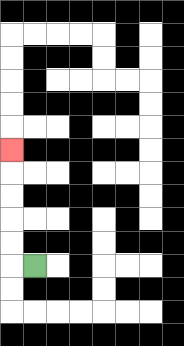{'start': '[1, 11]', 'end': '[0, 6]', 'path_directions': 'L,U,U,U,U,U', 'path_coordinates': '[[1, 11], [0, 11], [0, 10], [0, 9], [0, 8], [0, 7], [0, 6]]'}